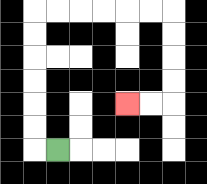{'start': '[2, 6]', 'end': '[5, 4]', 'path_directions': 'L,U,U,U,U,U,U,R,R,R,R,R,R,D,D,D,D,L,L', 'path_coordinates': '[[2, 6], [1, 6], [1, 5], [1, 4], [1, 3], [1, 2], [1, 1], [1, 0], [2, 0], [3, 0], [4, 0], [5, 0], [6, 0], [7, 0], [7, 1], [7, 2], [7, 3], [7, 4], [6, 4], [5, 4]]'}